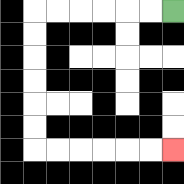{'start': '[7, 0]', 'end': '[7, 6]', 'path_directions': 'L,L,L,L,L,L,D,D,D,D,D,D,R,R,R,R,R,R', 'path_coordinates': '[[7, 0], [6, 0], [5, 0], [4, 0], [3, 0], [2, 0], [1, 0], [1, 1], [1, 2], [1, 3], [1, 4], [1, 5], [1, 6], [2, 6], [3, 6], [4, 6], [5, 6], [6, 6], [7, 6]]'}